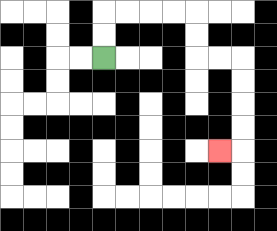{'start': '[4, 2]', 'end': '[9, 6]', 'path_directions': 'U,U,R,R,R,R,D,D,R,R,D,D,D,D,L', 'path_coordinates': '[[4, 2], [4, 1], [4, 0], [5, 0], [6, 0], [7, 0], [8, 0], [8, 1], [8, 2], [9, 2], [10, 2], [10, 3], [10, 4], [10, 5], [10, 6], [9, 6]]'}